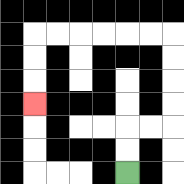{'start': '[5, 7]', 'end': '[1, 4]', 'path_directions': 'U,U,R,R,U,U,U,U,L,L,L,L,L,L,D,D,D', 'path_coordinates': '[[5, 7], [5, 6], [5, 5], [6, 5], [7, 5], [7, 4], [7, 3], [7, 2], [7, 1], [6, 1], [5, 1], [4, 1], [3, 1], [2, 1], [1, 1], [1, 2], [1, 3], [1, 4]]'}